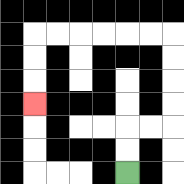{'start': '[5, 7]', 'end': '[1, 4]', 'path_directions': 'U,U,R,R,U,U,U,U,L,L,L,L,L,L,D,D,D', 'path_coordinates': '[[5, 7], [5, 6], [5, 5], [6, 5], [7, 5], [7, 4], [7, 3], [7, 2], [7, 1], [6, 1], [5, 1], [4, 1], [3, 1], [2, 1], [1, 1], [1, 2], [1, 3], [1, 4]]'}